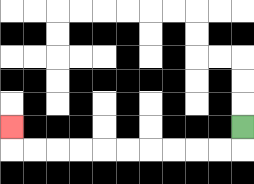{'start': '[10, 5]', 'end': '[0, 5]', 'path_directions': 'D,L,L,L,L,L,L,L,L,L,L,U', 'path_coordinates': '[[10, 5], [10, 6], [9, 6], [8, 6], [7, 6], [6, 6], [5, 6], [4, 6], [3, 6], [2, 6], [1, 6], [0, 6], [0, 5]]'}